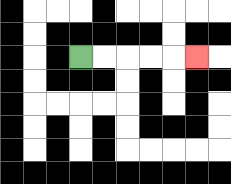{'start': '[3, 2]', 'end': '[8, 2]', 'path_directions': 'R,R,R,R,R', 'path_coordinates': '[[3, 2], [4, 2], [5, 2], [6, 2], [7, 2], [8, 2]]'}